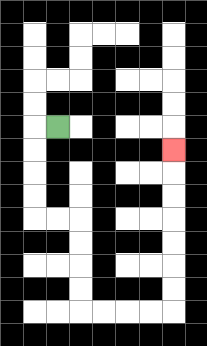{'start': '[2, 5]', 'end': '[7, 6]', 'path_directions': 'L,D,D,D,D,R,R,D,D,D,D,R,R,R,R,U,U,U,U,U,U,U', 'path_coordinates': '[[2, 5], [1, 5], [1, 6], [1, 7], [1, 8], [1, 9], [2, 9], [3, 9], [3, 10], [3, 11], [3, 12], [3, 13], [4, 13], [5, 13], [6, 13], [7, 13], [7, 12], [7, 11], [7, 10], [7, 9], [7, 8], [7, 7], [7, 6]]'}